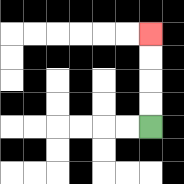{'start': '[6, 5]', 'end': '[6, 1]', 'path_directions': 'U,U,U,U', 'path_coordinates': '[[6, 5], [6, 4], [6, 3], [6, 2], [6, 1]]'}